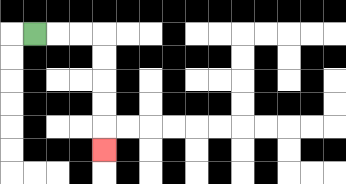{'start': '[1, 1]', 'end': '[4, 6]', 'path_directions': 'R,R,R,D,D,D,D,D', 'path_coordinates': '[[1, 1], [2, 1], [3, 1], [4, 1], [4, 2], [4, 3], [4, 4], [4, 5], [4, 6]]'}